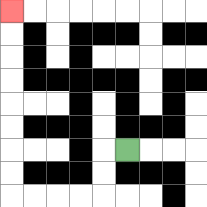{'start': '[5, 6]', 'end': '[0, 0]', 'path_directions': 'L,D,D,L,L,L,L,U,U,U,U,U,U,U,U', 'path_coordinates': '[[5, 6], [4, 6], [4, 7], [4, 8], [3, 8], [2, 8], [1, 8], [0, 8], [0, 7], [0, 6], [0, 5], [0, 4], [0, 3], [0, 2], [0, 1], [0, 0]]'}